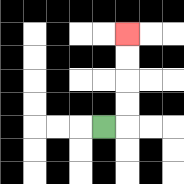{'start': '[4, 5]', 'end': '[5, 1]', 'path_directions': 'R,U,U,U,U', 'path_coordinates': '[[4, 5], [5, 5], [5, 4], [5, 3], [5, 2], [5, 1]]'}